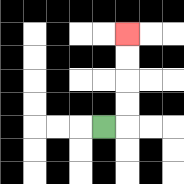{'start': '[4, 5]', 'end': '[5, 1]', 'path_directions': 'R,U,U,U,U', 'path_coordinates': '[[4, 5], [5, 5], [5, 4], [5, 3], [5, 2], [5, 1]]'}